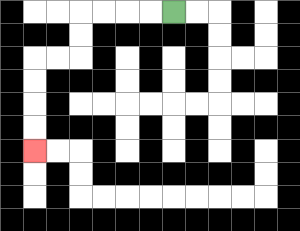{'start': '[7, 0]', 'end': '[1, 6]', 'path_directions': 'L,L,L,L,D,D,L,L,D,D,D,D', 'path_coordinates': '[[7, 0], [6, 0], [5, 0], [4, 0], [3, 0], [3, 1], [3, 2], [2, 2], [1, 2], [1, 3], [1, 4], [1, 5], [1, 6]]'}